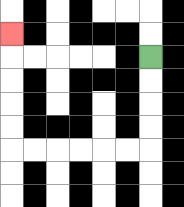{'start': '[6, 2]', 'end': '[0, 1]', 'path_directions': 'D,D,D,D,L,L,L,L,L,L,U,U,U,U,U', 'path_coordinates': '[[6, 2], [6, 3], [6, 4], [6, 5], [6, 6], [5, 6], [4, 6], [3, 6], [2, 6], [1, 6], [0, 6], [0, 5], [0, 4], [0, 3], [0, 2], [0, 1]]'}